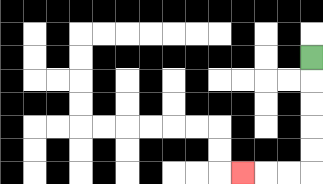{'start': '[13, 2]', 'end': '[10, 7]', 'path_directions': 'D,D,D,D,D,L,L,L', 'path_coordinates': '[[13, 2], [13, 3], [13, 4], [13, 5], [13, 6], [13, 7], [12, 7], [11, 7], [10, 7]]'}